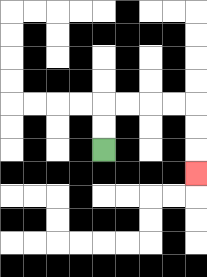{'start': '[4, 6]', 'end': '[8, 7]', 'path_directions': 'U,U,R,R,R,R,D,D,D', 'path_coordinates': '[[4, 6], [4, 5], [4, 4], [5, 4], [6, 4], [7, 4], [8, 4], [8, 5], [8, 6], [8, 7]]'}